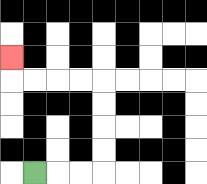{'start': '[1, 7]', 'end': '[0, 2]', 'path_directions': 'R,R,R,U,U,U,U,L,L,L,L,U', 'path_coordinates': '[[1, 7], [2, 7], [3, 7], [4, 7], [4, 6], [4, 5], [4, 4], [4, 3], [3, 3], [2, 3], [1, 3], [0, 3], [0, 2]]'}